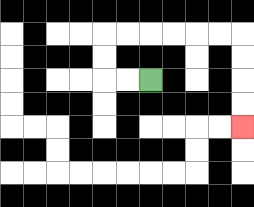{'start': '[6, 3]', 'end': '[10, 5]', 'path_directions': 'L,L,U,U,R,R,R,R,R,R,D,D,D,D', 'path_coordinates': '[[6, 3], [5, 3], [4, 3], [4, 2], [4, 1], [5, 1], [6, 1], [7, 1], [8, 1], [9, 1], [10, 1], [10, 2], [10, 3], [10, 4], [10, 5]]'}